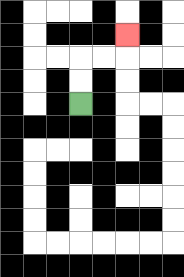{'start': '[3, 4]', 'end': '[5, 1]', 'path_directions': 'U,U,R,R,U', 'path_coordinates': '[[3, 4], [3, 3], [3, 2], [4, 2], [5, 2], [5, 1]]'}